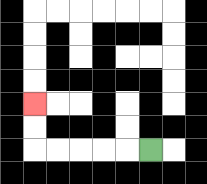{'start': '[6, 6]', 'end': '[1, 4]', 'path_directions': 'L,L,L,L,L,U,U', 'path_coordinates': '[[6, 6], [5, 6], [4, 6], [3, 6], [2, 6], [1, 6], [1, 5], [1, 4]]'}